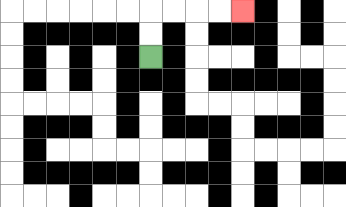{'start': '[6, 2]', 'end': '[10, 0]', 'path_directions': 'U,U,R,R,R,R', 'path_coordinates': '[[6, 2], [6, 1], [6, 0], [7, 0], [8, 0], [9, 0], [10, 0]]'}